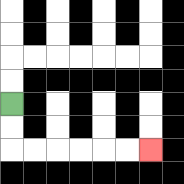{'start': '[0, 4]', 'end': '[6, 6]', 'path_directions': 'D,D,R,R,R,R,R,R', 'path_coordinates': '[[0, 4], [0, 5], [0, 6], [1, 6], [2, 6], [3, 6], [4, 6], [5, 6], [6, 6]]'}